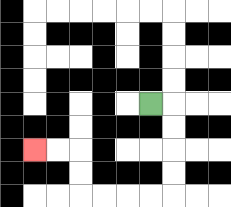{'start': '[6, 4]', 'end': '[1, 6]', 'path_directions': 'R,D,D,D,D,L,L,L,L,U,U,L,L', 'path_coordinates': '[[6, 4], [7, 4], [7, 5], [7, 6], [7, 7], [7, 8], [6, 8], [5, 8], [4, 8], [3, 8], [3, 7], [3, 6], [2, 6], [1, 6]]'}